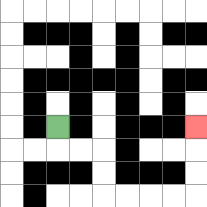{'start': '[2, 5]', 'end': '[8, 5]', 'path_directions': 'D,R,R,D,D,R,R,R,R,U,U,U', 'path_coordinates': '[[2, 5], [2, 6], [3, 6], [4, 6], [4, 7], [4, 8], [5, 8], [6, 8], [7, 8], [8, 8], [8, 7], [8, 6], [8, 5]]'}